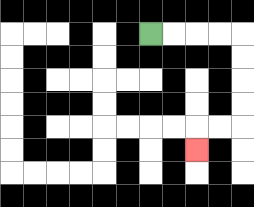{'start': '[6, 1]', 'end': '[8, 6]', 'path_directions': 'R,R,R,R,D,D,D,D,L,L,D', 'path_coordinates': '[[6, 1], [7, 1], [8, 1], [9, 1], [10, 1], [10, 2], [10, 3], [10, 4], [10, 5], [9, 5], [8, 5], [8, 6]]'}